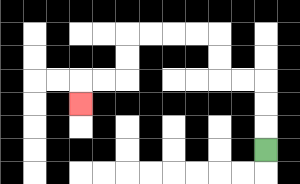{'start': '[11, 6]', 'end': '[3, 4]', 'path_directions': 'U,U,U,L,L,U,U,L,L,L,L,D,D,L,L,D', 'path_coordinates': '[[11, 6], [11, 5], [11, 4], [11, 3], [10, 3], [9, 3], [9, 2], [9, 1], [8, 1], [7, 1], [6, 1], [5, 1], [5, 2], [5, 3], [4, 3], [3, 3], [3, 4]]'}